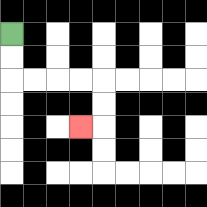{'start': '[0, 1]', 'end': '[3, 5]', 'path_directions': 'D,D,R,R,R,R,D,D,L', 'path_coordinates': '[[0, 1], [0, 2], [0, 3], [1, 3], [2, 3], [3, 3], [4, 3], [4, 4], [4, 5], [3, 5]]'}